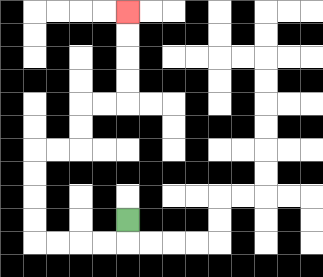{'start': '[5, 9]', 'end': '[5, 0]', 'path_directions': 'D,L,L,L,L,U,U,U,U,R,R,U,U,R,R,U,U,U,U', 'path_coordinates': '[[5, 9], [5, 10], [4, 10], [3, 10], [2, 10], [1, 10], [1, 9], [1, 8], [1, 7], [1, 6], [2, 6], [3, 6], [3, 5], [3, 4], [4, 4], [5, 4], [5, 3], [5, 2], [5, 1], [5, 0]]'}